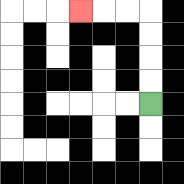{'start': '[6, 4]', 'end': '[3, 0]', 'path_directions': 'U,U,U,U,L,L,L', 'path_coordinates': '[[6, 4], [6, 3], [6, 2], [6, 1], [6, 0], [5, 0], [4, 0], [3, 0]]'}